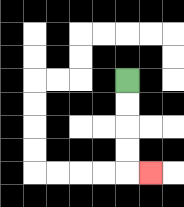{'start': '[5, 3]', 'end': '[6, 7]', 'path_directions': 'D,D,D,D,R', 'path_coordinates': '[[5, 3], [5, 4], [5, 5], [5, 6], [5, 7], [6, 7]]'}